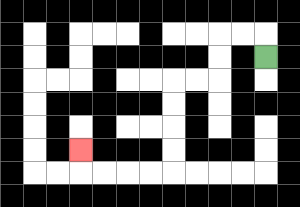{'start': '[11, 2]', 'end': '[3, 6]', 'path_directions': 'U,L,L,D,D,L,L,D,D,D,D,L,L,L,L,U', 'path_coordinates': '[[11, 2], [11, 1], [10, 1], [9, 1], [9, 2], [9, 3], [8, 3], [7, 3], [7, 4], [7, 5], [7, 6], [7, 7], [6, 7], [5, 7], [4, 7], [3, 7], [3, 6]]'}